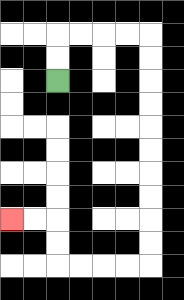{'start': '[2, 3]', 'end': '[0, 9]', 'path_directions': 'U,U,R,R,R,R,D,D,D,D,D,D,D,D,D,D,L,L,L,L,U,U,L,L', 'path_coordinates': '[[2, 3], [2, 2], [2, 1], [3, 1], [4, 1], [5, 1], [6, 1], [6, 2], [6, 3], [6, 4], [6, 5], [6, 6], [6, 7], [6, 8], [6, 9], [6, 10], [6, 11], [5, 11], [4, 11], [3, 11], [2, 11], [2, 10], [2, 9], [1, 9], [0, 9]]'}